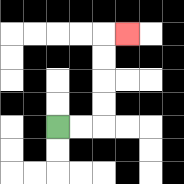{'start': '[2, 5]', 'end': '[5, 1]', 'path_directions': 'R,R,U,U,U,U,R', 'path_coordinates': '[[2, 5], [3, 5], [4, 5], [4, 4], [4, 3], [4, 2], [4, 1], [5, 1]]'}